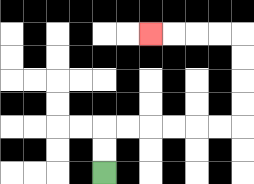{'start': '[4, 7]', 'end': '[6, 1]', 'path_directions': 'U,U,R,R,R,R,R,R,U,U,U,U,L,L,L,L', 'path_coordinates': '[[4, 7], [4, 6], [4, 5], [5, 5], [6, 5], [7, 5], [8, 5], [9, 5], [10, 5], [10, 4], [10, 3], [10, 2], [10, 1], [9, 1], [8, 1], [7, 1], [6, 1]]'}